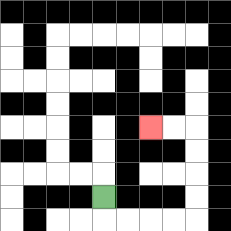{'start': '[4, 8]', 'end': '[6, 5]', 'path_directions': 'D,R,R,R,R,U,U,U,U,L,L', 'path_coordinates': '[[4, 8], [4, 9], [5, 9], [6, 9], [7, 9], [8, 9], [8, 8], [8, 7], [8, 6], [8, 5], [7, 5], [6, 5]]'}